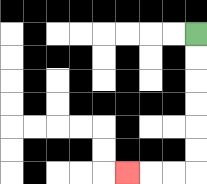{'start': '[8, 1]', 'end': '[5, 7]', 'path_directions': 'D,D,D,D,D,D,L,L,L', 'path_coordinates': '[[8, 1], [8, 2], [8, 3], [8, 4], [8, 5], [8, 6], [8, 7], [7, 7], [6, 7], [5, 7]]'}